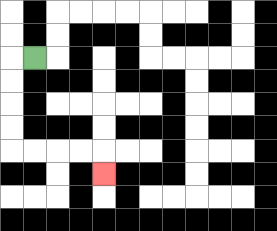{'start': '[1, 2]', 'end': '[4, 7]', 'path_directions': 'L,D,D,D,D,R,R,R,R,D', 'path_coordinates': '[[1, 2], [0, 2], [0, 3], [0, 4], [0, 5], [0, 6], [1, 6], [2, 6], [3, 6], [4, 6], [4, 7]]'}